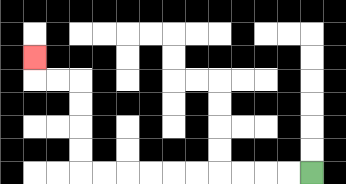{'start': '[13, 7]', 'end': '[1, 2]', 'path_directions': 'L,L,L,L,L,L,L,L,L,L,U,U,U,U,L,L,U', 'path_coordinates': '[[13, 7], [12, 7], [11, 7], [10, 7], [9, 7], [8, 7], [7, 7], [6, 7], [5, 7], [4, 7], [3, 7], [3, 6], [3, 5], [3, 4], [3, 3], [2, 3], [1, 3], [1, 2]]'}